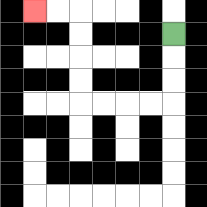{'start': '[7, 1]', 'end': '[1, 0]', 'path_directions': 'D,D,D,L,L,L,L,U,U,U,U,L,L', 'path_coordinates': '[[7, 1], [7, 2], [7, 3], [7, 4], [6, 4], [5, 4], [4, 4], [3, 4], [3, 3], [3, 2], [3, 1], [3, 0], [2, 0], [1, 0]]'}